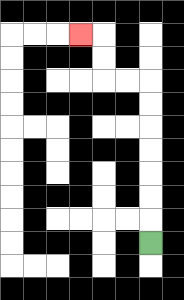{'start': '[6, 10]', 'end': '[3, 1]', 'path_directions': 'U,U,U,U,U,U,U,L,L,U,U,L', 'path_coordinates': '[[6, 10], [6, 9], [6, 8], [6, 7], [6, 6], [6, 5], [6, 4], [6, 3], [5, 3], [4, 3], [4, 2], [4, 1], [3, 1]]'}